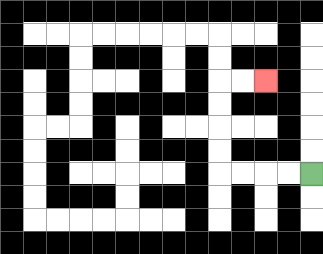{'start': '[13, 7]', 'end': '[11, 3]', 'path_directions': 'L,L,L,L,U,U,U,U,R,R', 'path_coordinates': '[[13, 7], [12, 7], [11, 7], [10, 7], [9, 7], [9, 6], [9, 5], [9, 4], [9, 3], [10, 3], [11, 3]]'}